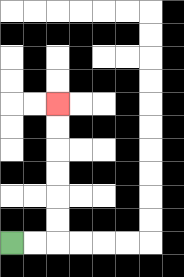{'start': '[0, 10]', 'end': '[2, 4]', 'path_directions': 'R,R,U,U,U,U,U,U', 'path_coordinates': '[[0, 10], [1, 10], [2, 10], [2, 9], [2, 8], [2, 7], [2, 6], [2, 5], [2, 4]]'}